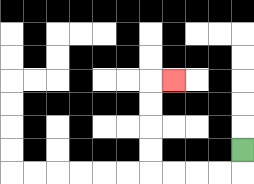{'start': '[10, 6]', 'end': '[7, 3]', 'path_directions': 'D,L,L,L,L,U,U,U,U,R', 'path_coordinates': '[[10, 6], [10, 7], [9, 7], [8, 7], [7, 7], [6, 7], [6, 6], [6, 5], [6, 4], [6, 3], [7, 3]]'}